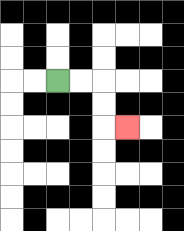{'start': '[2, 3]', 'end': '[5, 5]', 'path_directions': 'R,R,D,D,R', 'path_coordinates': '[[2, 3], [3, 3], [4, 3], [4, 4], [4, 5], [5, 5]]'}